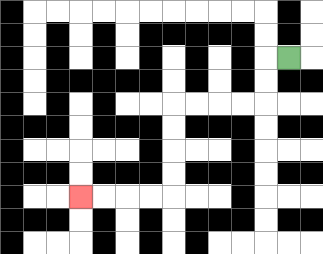{'start': '[12, 2]', 'end': '[3, 8]', 'path_directions': 'L,D,D,L,L,L,L,D,D,D,D,L,L,L,L', 'path_coordinates': '[[12, 2], [11, 2], [11, 3], [11, 4], [10, 4], [9, 4], [8, 4], [7, 4], [7, 5], [7, 6], [7, 7], [7, 8], [6, 8], [5, 8], [4, 8], [3, 8]]'}